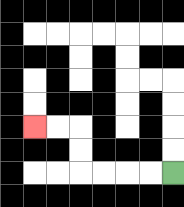{'start': '[7, 7]', 'end': '[1, 5]', 'path_directions': 'L,L,L,L,U,U,L,L', 'path_coordinates': '[[7, 7], [6, 7], [5, 7], [4, 7], [3, 7], [3, 6], [3, 5], [2, 5], [1, 5]]'}